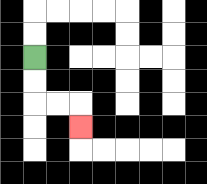{'start': '[1, 2]', 'end': '[3, 5]', 'path_directions': 'D,D,R,R,D', 'path_coordinates': '[[1, 2], [1, 3], [1, 4], [2, 4], [3, 4], [3, 5]]'}